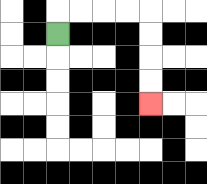{'start': '[2, 1]', 'end': '[6, 4]', 'path_directions': 'U,R,R,R,R,D,D,D,D', 'path_coordinates': '[[2, 1], [2, 0], [3, 0], [4, 0], [5, 0], [6, 0], [6, 1], [6, 2], [6, 3], [6, 4]]'}